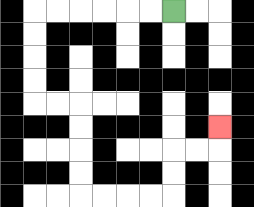{'start': '[7, 0]', 'end': '[9, 5]', 'path_directions': 'L,L,L,L,L,L,D,D,D,D,R,R,D,D,D,D,R,R,R,R,U,U,R,R,U', 'path_coordinates': '[[7, 0], [6, 0], [5, 0], [4, 0], [3, 0], [2, 0], [1, 0], [1, 1], [1, 2], [1, 3], [1, 4], [2, 4], [3, 4], [3, 5], [3, 6], [3, 7], [3, 8], [4, 8], [5, 8], [6, 8], [7, 8], [7, 7], [7, 6], [8, 6], [9, 6], [9, 5]]'}